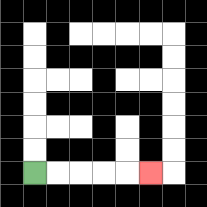{'start': '[1, 7]', 'end': '[6, 7]', 'path_directions': 'R,R,R,R,R', 'path_coordinates': '[[1, 7], [2, 7], [3, 7], [4, 7], [5, 7], [6, 7]]'}